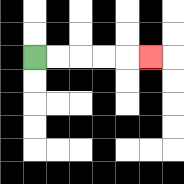{'start': '[1, 2]', 'end': '[6, 2]', 'path_directions': 'R,R,R,R,R', 'path_coordinates': '[[1, 2], [2, 2], [3, 2], [4, 2], [5, 2], [6, 2]]'}